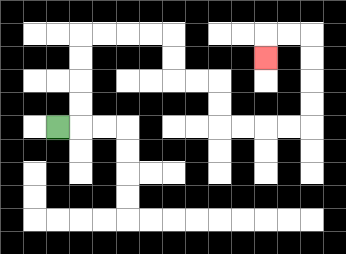{'start': '[2, 5]', 'end': '[11, 2]', 'path_directions': 'R,U,U,U,U,R,R,R,R,D,D,R,R,D,D,R,R,R,R,U,U,U,U,L,L,D', 'path_coordinates': '[[2, 5], [3, 5], [3, 4], [3, 3], [3, 2], [3, 1], [4, 1], [5, 1], [6, 1], [7, 1], [7, 2], [7, 3], [8, 3], [9, 3], [9, 4], [9, 5], [10, 5], [11, 5], [12, 5], [13, 5], [13, 4], [13, 3], [13, 2], [13, 1], [12, 1], [11, 1], [11, 2]]'}